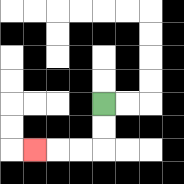{'start': '[4, 4]', 'end': '[1, 6]', 'path_directions': 'D,D,L,L,L', 'path_coordinates': '[[4, 4], [4, 5], [4, 6], [3, 6], [2, 6], [1, 6]]'}